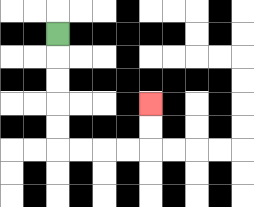{'start': '[2, 1]', 'end': '[6, 4]', 'path_directions': 'D,D,D,D,D,R,R,R,R,U,U', 'path_coordinates': '[[2, 1], [2, 2], [2, 3], [2, 4], [2, 5], [2, 6], [3, 6], [4, 6], [5, 6], [6, 6], [6, 5], [6, 4]]'}